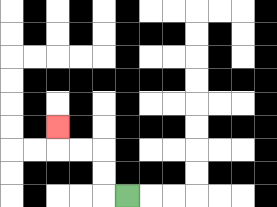{'start': '[5, 8]', 'end': '[2, 5]', 'path_directions': 'L,U,U,L,L,U', 'path_coordinates': '[[5, 8], [4, 8], [4, 7], [4, 6], [3, 6], [2, 6], [2, 5]]'}